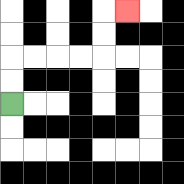{'start': '[0, 4]', 'end': '[5, 0]', 'path_directions': 'U,U,R,R,R,R,U,U,R', 'path_coordinates': '[[0, 4], [0, 3], [0, 2], [1, 2], [2, 2], [3, 2], [4, 2], [4, 1], [4, 0], [5, 0]]'}